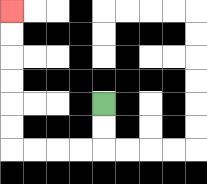{'start': '[4, 4]', 'end': '[0, 0]', 'path_directions': 'D,D,L,L,L,L,U,U,U,U,U,U', 'path_coordinates': '[[4, 4], [4, 5], [4, 6], [3, 6], [2, 6], [1, 6], [0, 6], [0, 5], [0, 4], [0, 3], [0, 2], [0, 1], [0, 0]]'}